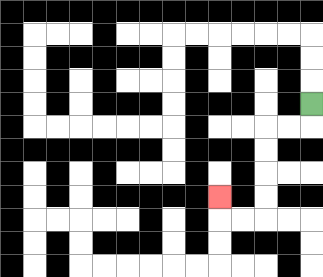{'start': '[13, 4]', 'end': '[9, 8]', 'path_directions': 'D,L,L,D,D,D,D,L,L,U', 'path_coordinates': '[[13, 4], [13, 5], [12, 5], [11, 5], [11, 6], [11, 7], [11, 8], [11, 9], [10, 9], [9, 9], [9, 8]]'}